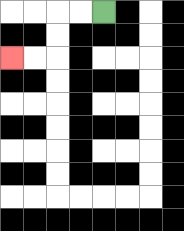{'start': '[4, 0]', 'end': '[0, 2]', 'path_directions': 'L,L,D,D,L,L', 'path_coordinates': '[[4, 0], [3, 0], [2, 0], [2, 1], [2, 2], [1, 2], [0, 2]]'}